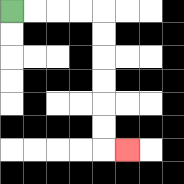{'start': '[0, 0]', 'end': '[5, 6]', 'path_directions': 'R,R,R,R,D,D,D,D,D,D,R', 'path_coordinates': '[[0, 0], [1, 0], [2, 0], [3, 0], [4, 0], [4, 1], [4, 2], [4, 3], [4, 4], [4, 5], [4, 6], [5, 6]]'}